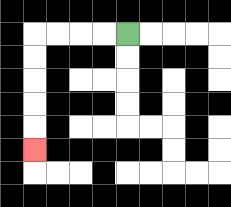{'start': '[5, 1]', 'end': '[1, 6]', 'path_directions': 'L,L,L,L,D,D,D,D,D', 'path_coordinates': '[[5, 1], [4, 1], [3, 1], [2, 1], [1, 1], [1, 2], [1, 3], [1, 4], [1, 5], [1, 6]]'}